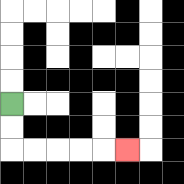{'start': '[0, 4]', 'end': '[5, 6]', 'path_directions': 'D,D,R,R,R,R,R', 'path_coordinates': '[[0, 4], [0, 5], [0, 6], [1, 6], [2, 6], [3, 6], [4, 6], [5, 6]]'}